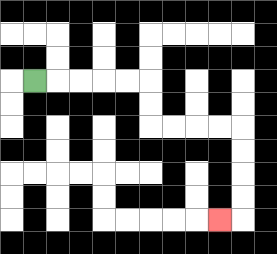{'start': '[1, 3]', 'end': '[9, 9]', 'path_directions': 'R,R,R,R,R,D,D,R,R,R,R,D,D,D,D,L', 'path_coordinates': '[[1, 3], [2, 3], [3, 3], [4, 3], [5, 3], [6, 3], [6, 4], [6, 5], [7, 5], [8, 5], [9, 5], [10, 5], [10, 6], [10, 7], [10, 8], [10, 9], [9, 9]]'}